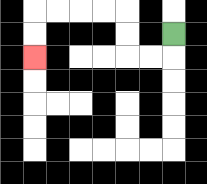{'start': '[7, 1]', 'end': '[1, 2]', 'path_directions': 'D,L,L,U,U,L,L,L,L,D,D', 'path_coordinates': '[[7, 1], [7, 2], [6, 2], [5, 2], [5, 1], [5, 0], [4, 0], [3, 0], [2, 0], [1, 0], [1, 1], [1, 2]]'}